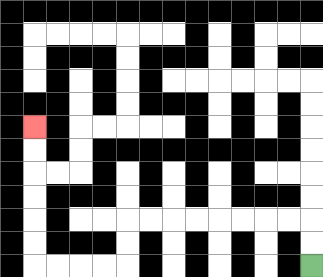{'start': '[13, 11]', 'end': '[1, 5]', 'path_directions': 'U,U,L,L,L,L,L,L,L,L,D,D,L,L,L,L,U,U,U,U,U,U', 'path_coordinates': '[[13, 11], [13, 10], [13, 9], [12, 9], [11, 9], [10, 9], [9, 9], [8, 9], [7, 9], [6, 9], [5, 9], [5, 10], [5, 11], [4, 11], [3, 11], [2, 11], [1, 11], [1, 10], [1, 9], [1, 8], [1, 7], [1, 6], [1, 5]]'}